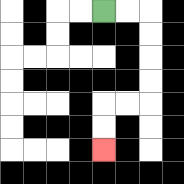{'start': '[4, 0]', 'end': '[4, 6]', 'path_directions': 'R,R,D,D,D,D,L,L,D,D', 'path_coordinates': '[[4, 0], [5, 0], [6, 0], [6, 1], [6, 2], [6, 3], [6, 4], [5, 4], [4, 4], [4, 5], [4, 6]]'}